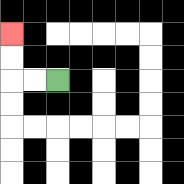{'start': '[2, 3]', 'end': '[0, 1]', 'path_directions': 'L,L,U,U', 'path_coordinates': '[[2, 3], [1, 3], [0, 3], [0, 2], [0, 1]]'}